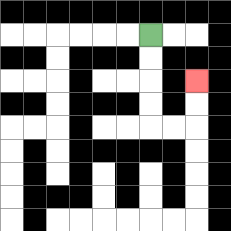{'start': '[6, 1]', 'end': '[8, 3]', 'path_directions': 'D,D,D,D,R,R,U,U', 'path_coordinates': '[[6, 1], [6, 2], [6, 3], [6, 4], [6, 5], [7, 5], [8, 5], [8, 4], [8, 3]]'}